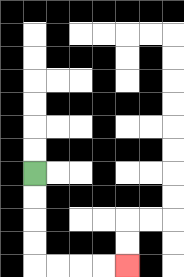{'start': '[1, 7]', 'end': '[5, 11]', 'path_directions': 'D,D,D,D,R,R,R,R', 'path_coordinates': '[[1, 7], [1, 8], [1, 9], [1, 10], [1, 11], [2, 11], [3, 11], [4, 11], [5, 11]]'}